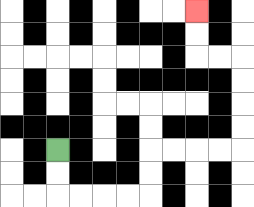{'start': '[2, 6]', 'end': '[8, 0]', 'path_directions': 'D,D,R,R,R,R,U,U,R,R,R,R,U,U,U,U,L,L,U,U', 'path_coordinates': '[[2, 6], [2, 7], [2, 8], [3, 8], [4, 8], [5, 8], [6, 8], [6, 7], [6, 6], [7, 6], [8, 6], [9, 6], [10, 6], [10, 5], [10, 4], [10, 3], [10, 2], [9, 2], [8, 2], [8, 1], [8, 0]]'}